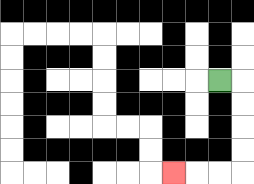{'start': '[9, 3]', 'end': '[7, 7]', 'path_directions': 'R,D,D,D,D,L,L,L', 'path_coordinates': '[[9, 3], [10, 3], [10, 4], [10, 5], [10, 6], [10, 7], [9, 7], [8, 7], [7, 7]]'}